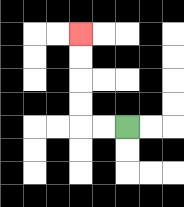{'start': '[5, 5]', 'end': '[3, 1]', 'path_directions': 'L,L,U,U,U,U', 'path_coordinates': '[[5, 5], [4, 5], [3, 5], [3, 4], [3, 3], [3, 2], [3, 1]]'}